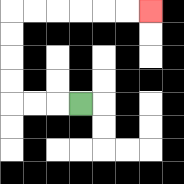{'start': '[3, 4]', 'end': '[6, 0]', 'path_directions': 'L,L,L,U,U,U,U,R,R,R,R,R,R', 'path_coordinates': '[[3, 4], [2, 4], [1, 4], [0, 4], [0, 3], [0, 2], [0, 1], [0, 0], [1, 0], [2, 0], [3, 0], [4, 0], [5, 0], [6, 0]]'}